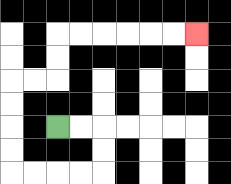{'start': '[2, 5]', 'end': '[8, 1]', 'path_directions': 'R,R,D,D,L,L,L,L,U,U,U,U,R,R,U,U,R,R,R,R,R,R', 'path_coordinates': '[[2, 5], [3, 5], [4, 5], [4, 6], [4, 7], [3, 7], [2, 7], [1, 7], [0, 7], [0, 6], [0, 5], [0, 4], [0, 3], [1, 3], [2, 3], [2, 2], [2, 1], [3, 1], [4, 1], [5, 1], [6, 1], [7, 1], [8, 1]]'}